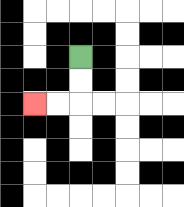{'start': '[3, 2]', 'end': '[1, 4]', 'path_directions': 'D,D,L,L', 'path_coordinates': '[[3, 2], [3, 3], [3, 4], [2, 4], [1, 4]]'}